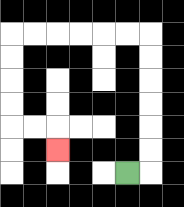{'start': '[5, 7]', 'end': '[2, 6]', 'path_directions': 'R,U,U,U,U,U,U,L,L,L,L,L,L,D,D,D,D,R,R,D', 'path_coordinates': '[[5, 7], [6, 7], [6, 6], [6, 5], [6, 4], [6, 3], [6, 2], [6, 1], [5, 1], [4, 1], [3, 1], [2, 1], [1, 1], [0, 1], [0, 2], [0, 3], [0, 4], [0, 5], [1, 5], [2, 5], [2, 6]]'}